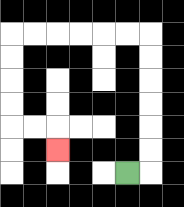{'start': '[5, 7]', 'end': '[2, 6]', 'path_directions': 'R,U,U,U,U,U,U,L,L,L,L,L,L,D,D,D,D,R,R,D', 'path_coordinates': '[[5, 7], [6, 7], [6, 6], [6, 5], [6, 4], [6, 3], [6, 2], [6, 1], [5, 1], [4, 1], [3, 1], [2, 1], [1, 1], [0, 1], [0, 2], [0, 3], [0, 4], [0, 5], [1, 5], [2, 5], [2, 6]]'}